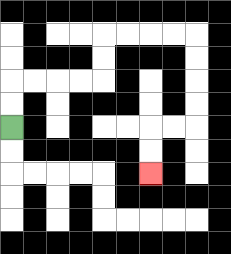{'start': '[0, 5]', 'end': '[6, 7]', 'path_directions': 'U,U,R,R,R,R,U,U,R,R,R,R,D,D,D,D,L,L,D,D', 'path_coordinates': '[[0, 5], [0, 4], [0, 3], [1, 3], [2, 3], [3, 3], [4, 3], [4, 2], [4, 1], [5, 1], [6, 1], [7, 1], [8, 1], [8, 2], [8, 3], [8, 4], [8, 5], [7, 5], [6, 5], [6, 6], [6, 7]]'}